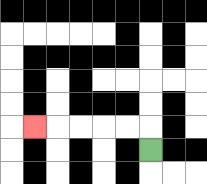{'start': '[6, 6]', 'end': '[1, 5]', 'path_directions': 'U,L,L,L,L,L', 'path_coordinates': '[[6, 6], [6, 5], [5, 5], [4, 5], [3, 5], [2, 5], [1, 5]]'}